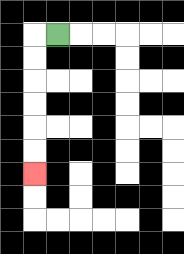{'start': '[2, 1]', 'end': '[1, 7]', 'path_directions': 'L,D,D,D,D,D,D', 'path_coordinates': '[[2, 1], [1, 1], [1, 2], [1, 3], [1, 4], [1, 5], [1, 6], [1, 7]]'}